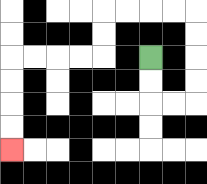{'start': '[6, 2]', 'end': '[0, 6]', 'path_directions': 'D,D,R,R,U,U,U,U,L,L,L,L,D,D,L,L,L,L,D,D,D,D', 'path_coordinates': '[[6, 2], [6, 3], [6, 4], [7, 4], [8, 4], [8, 3], [8, 2], [8, 1], [8, 0], [7, 0], [6, 0], [5, 0], [4, 0], [4, 1], [4, 2], [3, 2], [2, 2], [1, 2], [0, 2], [0, 3], [0, 4], [0, 5], [0, 6]]'}